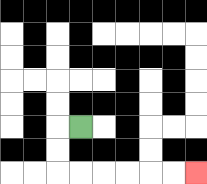{'start': '[3, 5]', 'end': '[8, 7]', 'path_directions': 'L,D,D,R,R,R,R,R,R', 'path_coordinates': '[[3, 5], [2, 5], [2, 6], [2, 7], [3, 7], [4, 7], [5, 7], [6, 7], [7, 7], [8, 7]]'}